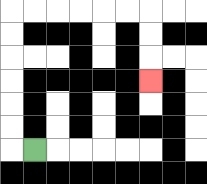{'start': '[1, 6]', 'end': '[6, 3]', 'path_directions': 'L,U,U,U,U,U,U,R,R,R,R,R,R,D,D,D', 'path_coordinates': '[[1, 6], [0, 6], [0, 5], [0, 4], [0, 3], [0, 2], [0, 1], [0, 0], [1, 0], [2, 0], [3, 0], [4, 0], [5, 0], [6, 0], [6, 1], [6, 2], [6, 3]]'}